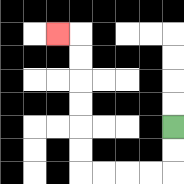{'start': '[7, 5]', 'end': '[2, 1]', 'path_directions': 'D,D,L,L,L,L,U,U,U,U,U,U,L', 'path_coordinates': '[[7, 5], [7, 6], [7, 7], [6, 7], [5, 7], [4, 7], [3, 7], [3, 6], [3, 5], [3, 4], [3, 3], [3, 2], [3, 1], [2, 1]]'}